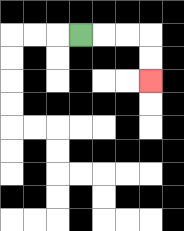{'start': '[3, 1]', 'end': '[6, 3]', 'path_directions': 'R,R,R,D,D', 'path_coordinates': '[[3, 1], [4, 1], [5, 1], [6, 1], [6, 2], [6, 3]]'}